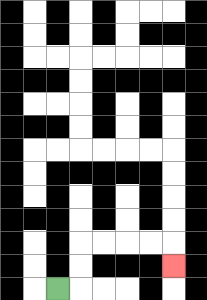{'start': '[2, 12]', 'end': '[7, 11]', 'path_directions': 'R,U,U,R,R,R,R,D', 'path_coordinates': '[[2, 12], [3, 12], [3, 11], [3, 10], [4, 10], [5, 10], [6, 10], [7, 10], [7, 11]]'}